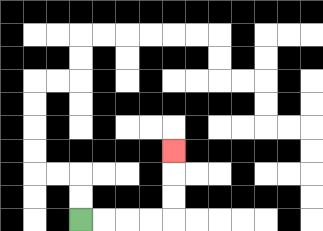{'start': '[3, 9]', 'end': '[7, 6]', 'path_directions': 'R,R,R,R,U,U,U', 'path_coordinates': '[[3, 9], [4, 9], [5, 9], [6, 9], [7, 9], [7, 8], [7, 7], [7, 6]]'}